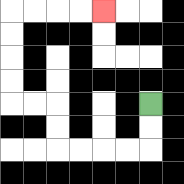{'start': '[6, 4]', 'end': '[4, 0]', 'path_directions': 'D,D,L,L,L,L,U,U,L,L,U,U,U,U,R,R,R,R', 'path_coordinates': '[[6, 4], [6, 5], [6, 6], [5, 6], [4, 6], [3, 6], [2, 6], [2, 5], [2, 4], [1, 4], [0, 4], [0, 3], [0, 2], [0, 1], [0, 0], [1, 0], [2, 0], [3, 0], [4, 0]]'}